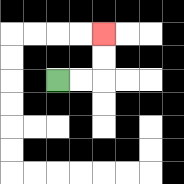{'start': '[2, 3]', 'end': '[4, 1]', 'path_directions': 'R,R,U,U', 'path_coordinates': '[[2, 3], [3, 3], [4, 3], [4, 2], [4, 1]]'}